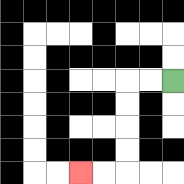{'start': '[7, 3]', 'end': '[3, 7]', 'path_directions': 'L,L,D,D,D,D,L,L', 'path_coordinates': '[[7, 3], [6, 3], [5, 3], [5, 4], [5, 5], [5, 6], [5, 7], [4, 7], [3, 7]]'}